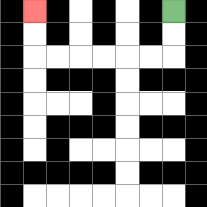{'start': '[7, 0]', 'end': '[1, 0]', 'path_directions': 'D,D,L,L,L,L,L,L,U,U', 'path_coordinates': '[[7, 0], [7, 1], [7, 2], [6, 2], [5, 2], [4, 2], [3, 2], [2, 2], [1, 2], [1, 1], [1, 0]]'}